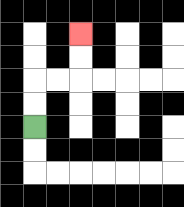{'start': '[1, 5]', 'end': '[3, 1]', 'path_directions': 'U,U,R,R,U,U', 'path_coordinates': '[[1, 5], [1, 4], [1, 3], [2, 3], [3, 3], [3, 2], [3, 1]]'}